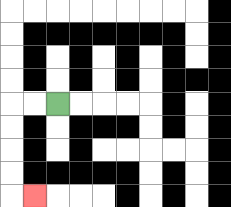{'start': '[2, 4]', 'end': '[1, 8]', 'path_directions': 'L,L,D,D,D,D,R', 'path_coordinates': '[[2, 4], [1, 4], [0, 4], [0, 5], [0, 6], [0, 7], [0, 8], [1, 8]]'}